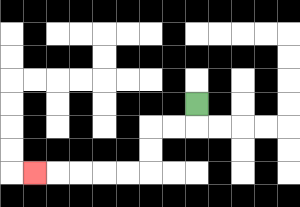{'start': '[8, 4]', 'end': '[1, 7]', 'path_directions': 'D,L,L,D,D,L,L,L,L,L', 'path_coordinates': '[[8, 4], [8, 5], [7, 5], [6, 5], [6, 6], [6, 7], [5, 7], [4, 7], [3, 7], [2, 7], [1, 7]]'}